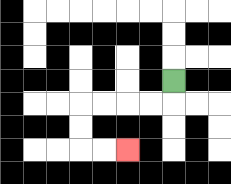{'start': '[7, 3]', 'end': '[5, 6]', 'path_directions': 'D,L,L,L,L,D,D,R,R', 'path_coordinates': '[[7, 3], [7, 4], [6, 4], [5, 4], [4, 4], [3, 4], [3, 5], [3, 6], [4, 6], [5, 6]]'}